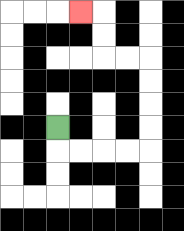{'start': '[2, 5]', 'end': '[3, 0]', 'path_directions': 'D,R,R,R,R,U,U,U,U,L,L,U,U,L', 'path_coordinates': '[[2, 5], [2, 6], [3, 6], [4, 6], [5, 6], [6, 6], [6, 5], [6, 4], [6, 3], [6, 2], [5, 2], [4, 2], [4, 1], [4, 0], [3, 0]]'}